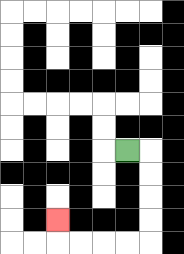{'start': '[5, 6]', 'end': '[2, 9]', 'path_directions': 'R,D,D,D,D,L,L,L,L,U', 'path_coordinates': '[[5, 6], [6, 6], [6, 7], [6, 8], [6, 9], [6, 10], [5, 10], [4, 10], [3, 10], [2, 10], [2, 9]]'}